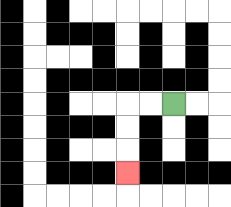{'start': '[7, 4]', 'end': '[5, 7]', 'path_directions': 'L,L,D,D,D', 'path_coordinates': '[[7, 4], [6, 4], [5, 4], [5, 5], [5, 6], [5, 7]]'}